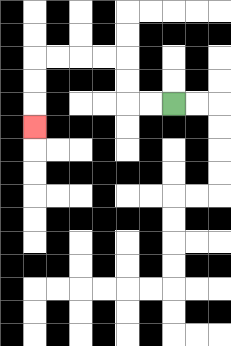{'start': '[7, 4]', 'end': '[1, 5]', 'path_directions': 'L,L,U,U,L,L,L,L,D,D,D', 'path_coordinates': '[[7, 4], [6, 4], [5, 4], [5, 3], [5, 2], [4, 2], [3, 2], [2, 2], [1, 2], [1, 3], [1, 4], [1, 5]]'}